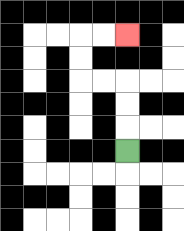{'start': '[5, 6]', 'end': '[5, 1]', 'path_directions': 'U,U,U,L,L,U,U,R,R', 'path_coordinates': '[[5, 6], [5, 5], [5, 4], [5, 3], [4, 3], [3, 3], [3, 2], [3, 1], [4, 1], [5, 1]]'}